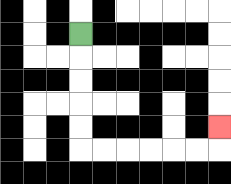{'start': '[3, 1]', 'end': '[9, 5]', 'path_directions': 'D,D,D,D,D,R,R,R,R,R,R,U', 'path_coordinates': '[[3, 1], [3, 2], [3, 3], [3, 4], [3, 5], [3, 6], [4, 6], [5, 6], [6, 6], [7, 6], [8, 6], [9, 6], [9, 5]]'}